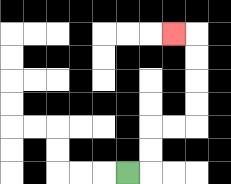{'start': '[5, 7]', 'end': '[7, 1]', 'path_directions': 'R,U,U,R,R,U,U,U,U,L', 'path_coordinates': '[[5, 7], [6, 7], [6, 6], [6, 5], [7, 5], [8, 5], [8, 4], [8, 3], [8, 2], [8, 1], [7, 1]]'}